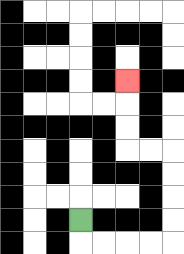{'start': '[3, 9]', 'end': '[5, 3]', 'path_directions': 'D,R,R,R,R,U,U,U,U,L,L,U,U,U', 'path_coordinates': '[[3, 9], [3, 10], [4, 10], [5, 10], [6, 10], [7, 10], [7, 9], [7, 8], [7, 7], [7, 6], [6, 6], [5, 6], [5, 5], [5, 4], [5, 3]]'}